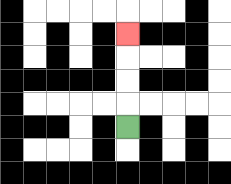{'start': '[5, 5]', 'end': '[5, 1]', 'path_directions': 'U,U,U,U', 'path_coordinates': '[[5, 5], [5, 4], [5, 3], [5, 2], [5, 1]]'}